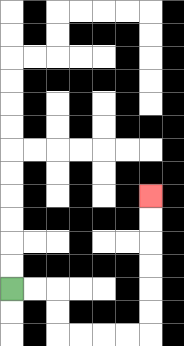{'start': '[0, 12]', 'end': '[6, 8]', 'path_directions': 'R,R,D,D,R,R,R,R,U,U,U,U,U,U', 'path_coordinates': '[[0, 12], [1, 12], [2, 12], [2, 13], [2, 14], [3, 14], [4, 14], [5, 14], [6, 14], [6, 13], [6, 12], [6, 11], [6, 10], [6, 9], [6, 8]]'}